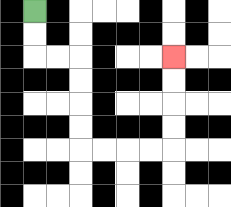{'start': '[1, 0]', 'end': '[7, 2]', 'path_directions': 'D,D,R,R,D,D,D,D,R,R,R,R,U,U,U,U', 'path_coordinates': '[[1, 0], [1, 1], [1, 2], [2, 2], [3, 2], [3, 3], [3, 4], [3, 5], [3, 6], [4, 6], [5, 6], [6, 6], [7, 6], [7, 5], [7, 4], [7, 3], [7, 2]]'}